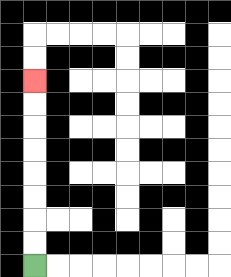{'start': '[1, 11]', 'end': '[1, 3]', 'path_directions': 'U,U,U,U,U,U,U,U', 'path_coordinates': '[[1, 11], [1, 10], [1, 9], [1, 8], [1, 7], [1, 6], [1, 5], [1, 4], [1, 3]]'}